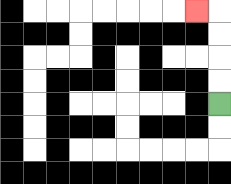{'start': '[9, 4]', 'end': '[8, 0]', 'path_directions': 'U,U,U,U,L', 'path_coordinates': '[[9, 4], [9, 3], [9, 2], [9, 1], [9, 0], [8, 0]]'}